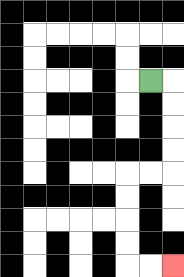{'start': '[6, 3]', 'end': '[7, 11]', 'path_directions': 'R,D,D,D,D,L,L,D,D,D,D,R,R', 'path_coordinates': '[[6, 3], [7, 3], [7, 4], [7, 5], [7, 6], [7, 7], [6, 7], [5, 7], [5, 8], [5, 9], [5, 10], [5, 11], [6, 11], [7, 11]]'}